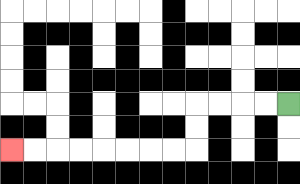{'start': '[12, 4]', 'end': '[0, 6]', 'path_directions': 'L,L,L,L,D,D,L,L,L,L,L,L,L,L', 'path_coordinates': '[[12, 4], [11, 4], [10, 4], [9, 4], [8, 4], [8, 5], [8, 6], [7, 6], [6, 6], [5, 6], [4, 6], [3, 6], [2, 6], [1, 6], [0, 6]]'}